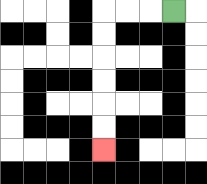{'start': '[7, 0]', 'end': '[4, 6]', 'path_directions': 'L,L,L,D,D,D,D,D,D', 'path_coordinates': '[[7, 0], [6, 0], [5, 0], [4, 0], [4, 1], [4, 2], [4, 3], [4, 4], [4, 5], [4, 6]]'}